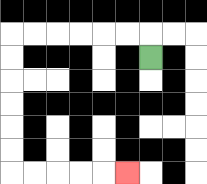{'start': '[6, 2]', 'end': '[5, 7]', 'path_directions': 'U,L,L,L,L,L,L,D,D,D,D,D,D,R,R,R,R,R', 'path_coordinates': '[[6, 2], [6, 1], [5, 1], [4, 1], [3, 1], [2, 1], [1, 1], [0, 1], [0, 2], [0, 3], [0, 4], [0, 5], [0, 6], [0, 7], [1, 7], [2, 7], [3, 7], [4, 7], [5, 7]]'}